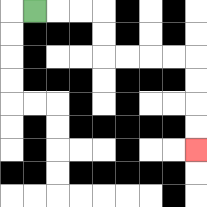{'start': '[1, 0]', 'end': '[8, 6]', 'path_directions': 'R,R,R,D,D,R,R,R,R,D,D,D,D', 'path_coordinates': '[[1, 0], [2, 0], [3, 0], [4, 0], [4, 1], [4, 2], [5, 2], [6, 2], [7, 2], [8, 2], [8, 3], [8, 4], [8, 5], [8, 6]]'}